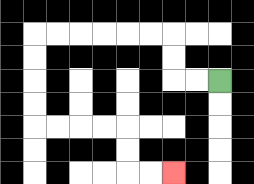{'start': '[9, 3]', 'end': '[7, 7]', 'path_directions': 'L,L,U,U,L,L,L,L,L,L,D,D,D,D,R,R,R,R,D,D,R,R', 'path_coordinates': '[[9, 3], [8, 3], [7, 3], [7, 2], [7, 1], [6, 1], [5, 1], [4, 1], [3, 1], [2, 1], [1, 1], [1, 2], [1, 3], [1, 4], [1, 5], [2, 5], [3, 5], [4, 5], [5, 5], [5, 6], [5, 7], [6, 7], [7, 7]]'}